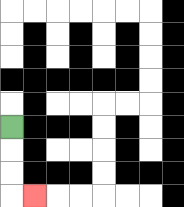{'start': '[0, 5]', 'end': '[1, 8]', 'path_directions': 'D,D,D,R', 'path_coordinates': '[[0, 5], [0, 6], [0, 7], [0, 8], [1, 8]]'}